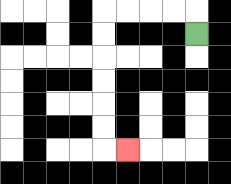{'start': '[8, 1]', 'end': '[5, 6]', 'path_directions': 'U,L,L,L,L,D,D,D,D,D,D,R', 'path_coordinates': '[[8, 1], [8, 0], [7, 0], [6, 0], [5, 0], [4, 0], [4, 1], [4, 2], [4, 3], [4, 4], [4, 5], [4, 6], [5, 6]]'}